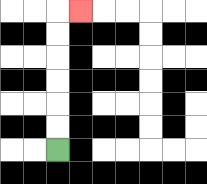{'start': '[2, 6]', 'end': '[3, 0]', 'path_directions': 'U,U,U,U,U,U,R', 'path_coordinates': '[[2, 6], [2, 5], [2, 4], [2, 3], [2, 2], [2, 1], [2, 0], [3, 0]]'}